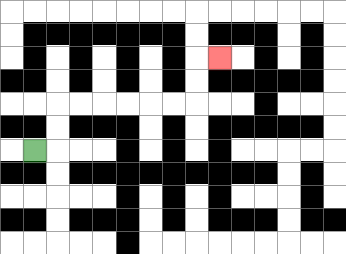{'start': '[1, 6]', 'end': '[9, 2]', 'path_directions': 'R,U,U,R,R,R,R,R,R,U,U,R', 'path_coordinates': '[[1, 6], [2, 6], [2, 5], [2, 4], [3, 4], [4, 4], [5, 4], [6, 4], [7, 4], [8, 4], [8, 3], [8, 2], [9, 2]]'}